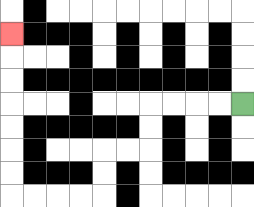{'start': '[10, 4]', 'end': '[0, 1]', 'path_directions': 'L,L,L,L,D,D,L,L,D,D,L,L,L,L,U,U,U,U,U,U,U', 'path_coordinates': '[[10, 4], [9, 4], [8, 4], [7, 4], [6, 4], [6, 5], [6, 6], [5, 6], [4, 6], [4, 7], [4, 8], [3, 8], [2, 8], [1, 8], [0, 8], [0, 7], [0, 6], [0, 5], [0, 4], [0, 3], [0, 2], [0, 1]]'}